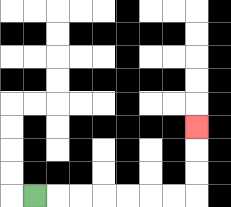{'start': '[1, 8]', 'end': '[8, 5]', 'path_directions': 'R,R,R,R,R,R,R,U,U,U', 'path_coordinates': '[[1, 8], [2, 8], [3, 8], [4, 8], [5, 8], [6, 8], [7, 8], [8, 8], [8, 7], [8, 6], [8, 5]]'}